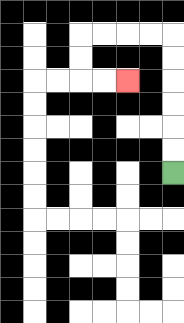{'start': '[7, 7]', 'end': '[5, 3]', 'path_directions': 'U,U,U,U,U,U,L,L,L,L,D,D,R,R', 'path_coordinates': '[[7, 7], [7, 6], [7, 5], [7, 4], [7, 3], [7, 2], [7, 1], [6, 1], [5, 1], [4, 1], [3, 1], [3, 2], [3, 3], [4, 3], [5, 3]]'}